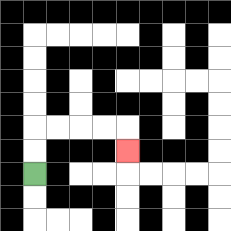{'start': '[1, 7]', 'end': '[5, 6]', 'path_directions': 'U,U,R,R,R,R,D', 'path_coordinates': '[[1, 7], [1, 6], [1, 5], [2, 5], [3, 5], [4, 5], [5, 5], [5, 6]]'}